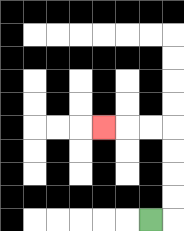{'start': '[6, 9]', 'end': '[4, 5]', 'path_directions': 'R,U,U,U,U,L,L,L', 'path_coordinates': '[[6, 9], [7, 9], [7, 8], [7, 7], [7, 6], [7, 5], [6, 5], [5, 5], [4, 5]]'}